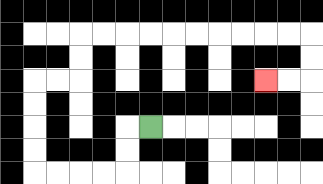{'start': '[6, 5]', 'end': '[11, 3]', 'path_directions': 'L,D,D,L,L,L,L,U,U,U,U,R,R,U,U,R,R,R,R,R,R,R,R,R,R,D,D,L,L', 'path_coordinates': '[[6, 5], [5, 5], [5, 6], [5, 7], [4, 7], [3, 7], [2, 7], [1, 7], [1, 6], [1, 5], [1, 4], [1, 3], [2, 3], [3, 3], [3, 2], [3, 1], [4, 1], [5, 1], [6, 1], [7, 1], [8, 1], [9, 1], [10, 1], [11, 1], [12, 1], [13, 1], [13, 2], [13, 3], [12, 3], [11, 3]]'}